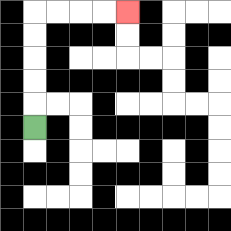{'start': '[1, 5]', 'end': '[5, 0]', 'path_directions': 'U,U,U,U,U,R,R,R,R', 'path_coordinates': '[[1, 5], [1, 4], [1, 3], [1, 2], [1, 1], [1, 0], [2, 0], [3, 0], [4, 0], [5, 0]]'}